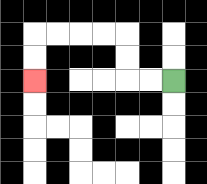{'start': '[7, 3]', 'end': '[1, 3]', 'path_directions': 'L,L,U,U,L,L,L,L,D,D', 'path_coordinates': '[[7, 3], [6, 3], [5, 3], [5, 2], [5, 1], [4, 1], [3, 1], [2, 1], [1, 1], [1, 2], [1, 3]]'}